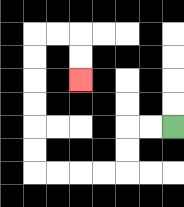{'start': '[7, 5]', 'end': '[3, 3]', 'path_directions': 'L,L,D,D,L,L,L,L,U,U,U,U,U,U,R,R,D,D', 'path_coordinates': '[[7, 5], [6, 5], [5, 5], [5, 6], [5, 7], [4, 7], [3, 7], [2, 7], [1, 7], [1, 6], [1, 5], [1, 4], [1, 3], [1, 2], [1, 1], [2, 1], [3, 1], [3, 2], [3, 3]]'}